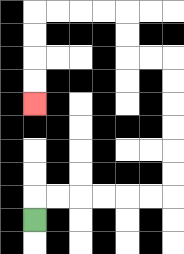{'start': '[1, 9]', 'end': '[1, 4]', 'path_directions': 'U,R,R,R,R,R,R,U,U,U,U,U,U,L,L,U,U,L,L,L,L,D,D,D,D', 'path_coordinates': '[[1, 9], [1, 8], [2, 8], [3, 8], [4, 8], [5, 8], [6, 8], [7, 8], [7, 7], [7, 6], [7, 5], [7, 4], [7, 3], [7, 2], [6, 2], [5, 2], [5, 1], [5, 0], [4, 0], [3, 0], [2, 0], [1, 0], [1, 1], [1, 2], [1, 3], [1, 4]]'}